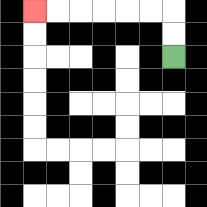{'start': '[7, 2]', 'end': '[1, 0]', 'path_directions': 'U,U,L,L,L,L,L,L', 'path_coordinates': '[[7, 2], [7, 1], [7, 0], [6, 0], [5, 0], [4, 0], [3, 0], [2, 0], [1, 0]]'}